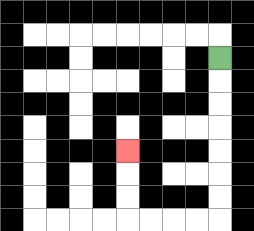{'start': '[9, 2]', 'end': '[5, 6]', 'path_directions': 'D,D,D,D,D,D,D,L,L,L,L,U,U,U', 'path_coordinates': '[[9, 2], [9, 3], [9, 4], [9, 5], [9, 6], [9, 7], [9, 8], [9, 9], [8, 9], [7, 9], [6, 9], [5, 9], [5, 8], [5, 7], [5, 6]]'}